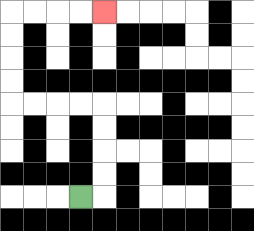{'start': '[3, 8]', 'end': '[4, 0]', 'path_directions': 'R,U,U,U,U,L,L,L,L,U,U,U,U,R,R,R,R', 'path_coordinates': '[[3, 8], [4, 8], [4, 7], [4, 6], [4, 5], [4, 4], [3, 4], [2, 4], [1, 4], [0, 4], [0, 3], [0, 2], [0, 1], [0, 0], [1, 0], [2, 0], [3, 0], [4, 0]]'}